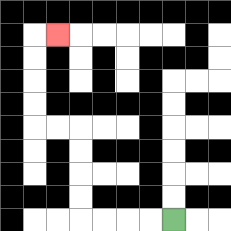{'start': '[7, 9]', 'end': '[2, 1]', 'path_directions': 'L,L,L,L,U,U,U,U,L,L,U,U,U,U,R', 'path_coordinates': '[[7, 9], [6, 9], [5, 9], [4, 9], [3, 9], [3, 8], [3, 7], [3, 6], [3, 5], [2, 5], [1, 5], [1, 4], [1, 3], [1, 2], [1, 1], [2, 1]]'}